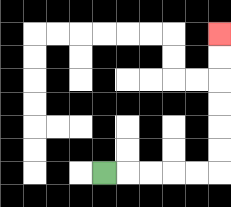{'start': '[4, 7]', 'end': '[9, 1]', 'path_directions': 'R,R,R,R,R,U,U,U,U,U,U', 'path_coordinates': '[[4, 7], [5, 7], [6, 7], [7, 7], [8, 7], [9, 7], [9, 6], [9, 5], [9, 4], [9, 3], [9, 2], [9, 1]]'}